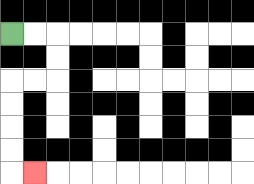{'start': '[0, 1]', 'end': '[1, 7]', 'path_directions': 'R,R,D,D,L,L,D,D,D,D,R', 'path_coordinates': '[[0, 1], [1, 1], [2, 1], [2, 2], [2, 3], [1, 3], [0, 3], [0, 4], [0, 5], [0, 6], [0, 7], [1, 7]]'}